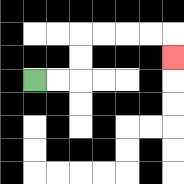{'start': '[1, 3]', 'end': '[7, 2]', 'path_directions': 'R,R,U,U,R,R,R,R,D', 'path_coordinates': '[[1, 3], [2, 3], [3, 3], [3, 2], [3, 1], [4, 1], [5, 1], [6, 1], [7, 1], [7, 2]]'}